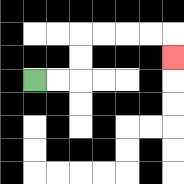{'start': '[1, 3]', 'end': '[7, 2]', 'path_directions': 'R,R,U,U,R,R,R,R,D', 'path_coordinates': '[[1, 3], [2, 3], [3, 3], [3, 2], [3, 1], [4, 1], [5, 1], [6, 1], [7, 1], [7, 2]]'}